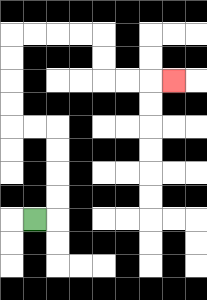{'start': '[1, 9]', 'end': '[7, 3]', 'path_directions': 'R,U,U,U,U,L,L,U,U,U,U,R,R,R,R,D,D,R,R,R', 'path_coordinates': '[[1, 9], [2, 9], [2, 8], [2, 7], [2, 6], [2, 5], [1, 5], [0, 5], [0, 4], [0, 3], [0, 2], [0, 1], [1, 1], [2, 1], [3, 1], [4, 1], [4, 2], [4, 3], [5, 3], [6, 3], [7, 3]]'}